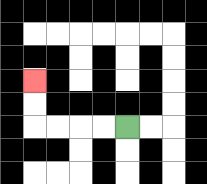{'start': '[5, 5]', 'end': '[1, 3]', 'path_directions': 'L,L,L,L,U,U', 'path_coordinates': '[[5, 5], [4, 5], [3, 5], [2, 5], [1, 5], [1, 4], [1, 3]]'}